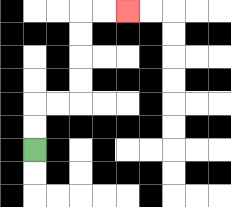{'start': '[1, 6]', 'end': '[5, 0]', 'path_directions': 'U,U,R,R,U,U,U,U,R,R', 'path_coordinates': '[[1, 6], [1, 5], [1, 4], [2, 4], [3, 4], [3, 3], [3, 2], [3, 1], [3, 0], [4, 0], [5, 0]]'}